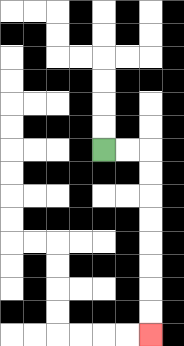{'start': '[4, 6]', 'end': '[6, 14]', 'path_directions': 'R,R,D,D,D,D,D,D,D,D', 'path_coordinates': '[[4, 6], [5, 6], [6, 6], [6, 7], [6, 8], [6, 9], [6, 10], [6, 11], [6, 12], [6, 13], [6, 14]]'}